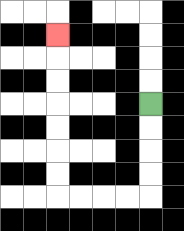{'start': '[6, 4]', 'end': '[2, 1]', 'path_directions': 'D,D,D,D,L,L,L,L,U,U,U,U,U,U,U', 'path_coordinates': '[[6, 4], [6, 5], [6, 6], [6, 7], [6, 8], [5, 8], [4, 8], [3, 8], [2, 8], [2, 7], [2, 6], [2, 5], [2, 4], [2, 3], [2, 2], [2, 1]]'}